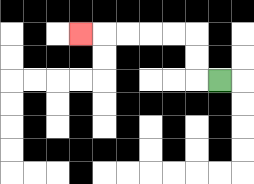{'start': '[9, 3]', 'end': '[3, 1]', 'path_directions': 'L,U,U,L,L,L,L,L', 'path_coordinates': '[[9, 3], [8, 3], [8, 2], [8, 1], [7, 1], [6, 1], [5, 1], [4, 1], [3, 1]]'}